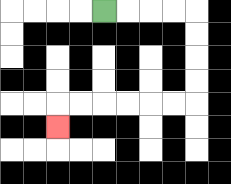{'start': '[4, 0]', 'end': '[2, 5]', 'path_directions': 'R,R,R,R,D,D,D,D,L,L,L,L,L,L,D', 'path_coordinates': '[[4, 0], [5, 0], [6, 0], [7, 0], [8, 0], [8, 1], [8, 2], [8, 3], [8, 4], [7, 4], [6, 4], [5, 4], [4, 4], [3, 4], [2, 4], [2, 5]]'}